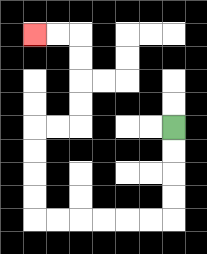{'start': '[7, 5]', 'end': '[1, 1]', 'path_directions': 'D,D,D,D,L,L,L,L,L,L,U,U,U,U,R,R,U,U,U,U,L,L', 'path_coordinates': '[[7, 5], [7, 6], [7, 7], [7, 8], [7, 9], [6, 9], [5, 9], [4, 9], [3, 9], [2, 9], [1, 9], [1, 8], [1, 7], [1, 6], [1, 5], [2, 5], [3, 5], [3, 4], [3, 3], [3, 2], [3, 1], [2, 1], [1, 1]]'}